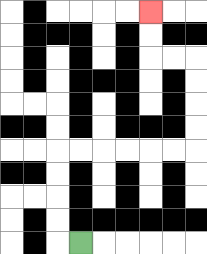{'start': '[3, 10]', 'end': '[6, 0]', 'path_directions': 'L,U,U,U,U,R,R,R,R,R,R,U,U,U,U,L,L,U,U', 'path_coordinates': '[[3, 10], [2, 10], [2, 9], [2, 8], [2, 7], [2, 6], [3, 6], [4, 6], [5, 6], [6, 6], [7, 6], [8, 6], [8, 5], [8, 4], [8, 3], [8, 2], [7, 2], [6, 2], [6, 1], [6, 0]]'}